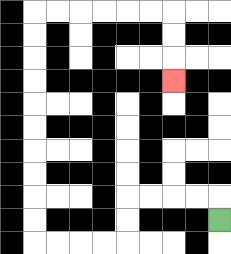{'start': '[9, 9]', 'end': '[7, 3]', 'path_directions': 'U,L,L,L,L,D,D,L,L,L,L,U,U,U,U,U,U,U,U,U,U,R,R,R,R,R,R,D,D,D', 'path_coordinates': '[[9, 9], [9, 8], [8, 8], [7, 8], [6, 8], [5, 8], [5, 9], [5, 10], [4, 10], [3, 10], [2, 10], [1, 10], [1, 9], [1, 8], [1, 7], [1, 6], [1, 5], [1, 4], [1, 3], [1, 2], [1, 1], [1, 0], [2, 0], [3, 0], [4, 0], [5, 0], [6, 0], [7, 0], [7, 1], [7, 2], [7, 3]]'}